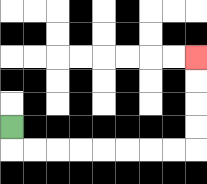{'start': '[0, 5]', 'end': '[8, 2]', 'path_directions': 'D,R,R,R,R,R,R,R,R,U,U,U,U', 'path_coordinates': '[[0, 5], [0, 6], [1, 6], [2, 6], [3, 6], [4, 6], [5, 6], [6, 6], [7, 6], [8, 6], [8, 5], [8, 4], [8, 3], [8, 2]]'}